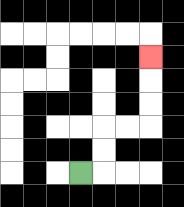{'start': '[3, 7]', 'end': '[6, 2]', 'path_directions': 'R,U,U,R,R,U,U,U', 'path_coordinates': '[[3, 7], [4, 7], [4, 6], [4, 5], [5, 5], [6, 5], [6, 4], [6, 3], [6, 2]]'}